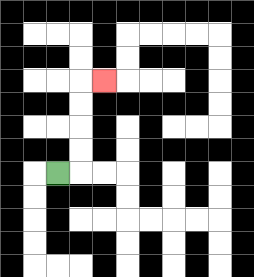{'start': '[2, 7]', 'end': '[4, 3]', 'path_directions': 'R,U,U,U,U,R', 'path_coordinates': '[[2, 7], [3, 7], [3, 6], [3, 5], [3, 4], [3, 3], [4, 3]]'}